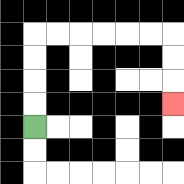{'start': '[1, 5]', 'end': '[7, 4]', 'path_directions': 'U,U,U,U,R,R,R,R,R,R,D,D,D', 'path_coordinates': '[[1, 5], [1, 4], [1, 3], [1, 2], [1, 1], [2, 1], [3, 1], [4, 1], [5, 1], [6, 1], [7, 1], [7, 2], [7, 3], [7, 4]]'}